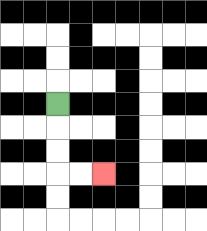{'start': '[2, 4]', 'end': '[4, 7]', 'path_directions': 'D,D,D,R,R', 'path_coordinates': '[[2, 4], [2, 5], [2, 6], [2, 7], [3, 7], [4, 7]]'}